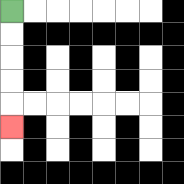{'start': '[0, 0]', 'end': '[0, 5]', 'path_directions': 'D,D,D,D,D', 'path_coordinates': '[[0, 0], [0, 1], [0, 2], [0, 3], [0, 4], [0, 5]]'}